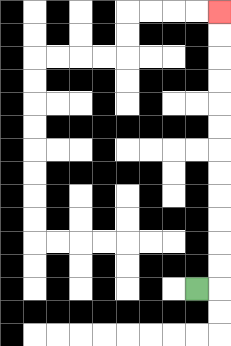{'start': '[8, 12]', 'end': '[9, 0]', 'path_directions': 'R,U,U,U,U,U,U,U,U,U,U,U,U', 'path_coordinates': '[[8, 12], [9, 12], [9, 11], [9, 10], [9, 9], [9, 8], [9, 7], [9, 6], [9, 5], [9, 4], [9, 3], [9, 2], [9, 1], [9, 0]]'}